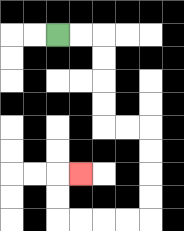{'start': '[2, 1]', 'end': '[3, 7]', 'path_directions': 'R,R,D,D,D,D,R,R,D,D,D,D,L,L,L,L,U,U,R', 'path_coordinates': '[[2, 1], [3, 1], [4, 1], [4, 2], [4, 3], [4, 4], [4, 5], [5, 5], [6, 5], [6, 6], [6, 7], [6, 8], [6, 9], [5, 9], [4, 9], [3, 9], [2, 9], [2, 8], [2, 7], [3, 7]]'}